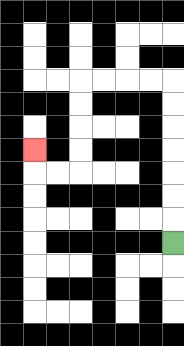{'start': '[7, 10]', 'end': '[1, 6]', 'path_directions': 'U,U,U,U,U,U,U,L,L,L,L,D,D,D,D,L,L,U', 'path_coordinates': '[[7, 10], [7, 9], [7, 8], [7, 7], [7, 6], [7, 5], [7, 4], [7, 3], [6, 3], [5, 3], [4, 3], [3, 3], [3, 4], [3, 5], [3, 6], [3, 7], [2, 7], [1, 7], [1, 6]]'}